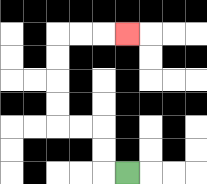{'start': '[5, 7]', 'end': '[5, 1]', 'path_directions': 'L,U,U,L,L,U,U,U,U,R,R,R', 'path_coordinates': '[[5, 7], [4, 7], [4, 6], [4, 5], [3, 5], [2, 5], [2, 4], [2, 3], [2, 2], [2, 1], [3, 1], [4, 1], [5, 1]]'}